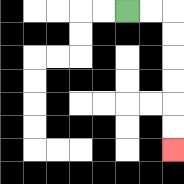{'start': '[5, 0]', 'end': '[7, 6]', 'path_directions': 'R,R,D,D,D,D,D,D', 'path_coordinates': '[[5, 0], [6, 0], [7, 0], [7, 1], [7, 2], [7, 3], [7, 4], [7, 5], [7, 6]]'}